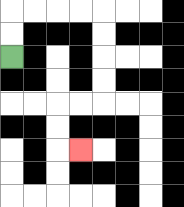{'start': '[0, 2]', 'end': '[3, 6]', 'path_directions': 'U,U,R,R,R,R,D,D,D,D,L,L,D,D,R', 'path_coordinates': '[[0, 2], [0, 1], [0, 0], [1, 0], [2, 0], [3, 0], [4, 0], [4, 1], [4, 2], [4, 3], [4, 4], [3, 4], [2, 4], [2, 5], [2, 6], [3, 6]]'}